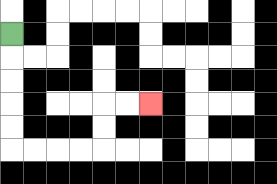{'start': '[0, 1]', 'end': '[6, 4]', 'path_directions': 'D,D,D,D,D,R,R,R,R,U,U,R,R', 'path_coordinates': '[[0, 1], [0, 2], [0, 3], [0, 4], [0, 5], [0, 6], [1, 6], [2, 6], [3, 6], [4, 6], [4, 5], [4, 4], [5, 4], [6, 4]]'}